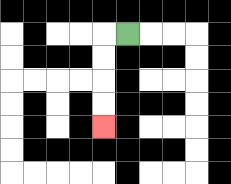{'start': '[5, 1]', 'end': '[4, 5]', 'path_directions': 'L,D,D,D,D', 'path_coordinates': '[[5, 1], [4, 1], [4, 2], [4, 3], [4, 4], [4, 5]]'}